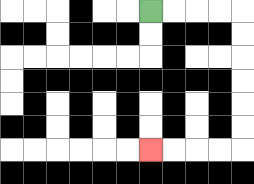{'start': '[6, 0]', 'end': '[6, 6]', 'path_directions': 'R,R,R,R,D,D,D,D,D,D,L,L,L,L', 'path_coordinates': '[[6, 0], [7, 0], [8, 0], [9, 0], [10, 0], [10, 1], [10, 2], [10, 3], [10, 4], [10, 5], [10, 6], [9, 6], [8, 6], [7, 6], [6, 6]]'}